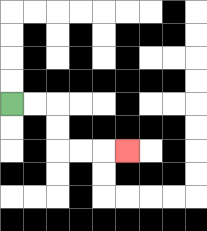{'start': '[0, 4]', 'end': '[5, 6]', 'path_directions': 'R,R,D,D,R,R,R', 'path_coordinates': '[[0, 4], [1, 4], [2, 4], [2, 5], [2, 6], [3, 6], [4, 6], [5, 6]]'}